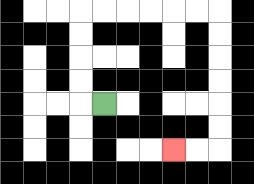{'start': '[4, 4]', 'end': '[7, 6]', 'path_directions': 'L,U,U,U,U,R,R,R,R,R,R,D,D,D,D,D,D,L,L', 'path_coordinates': '[[4, 4], [3, 4], [3, 3], [3, 2], [3, 1], [3, 0], [4, 0], [5, 0], [6, 0], [7, 0], [8, 0], [9, 0], [9, 1], [9, 2], [9, 3], [9, 4], [9, 5], [9, 6], [8, 6], [7, 6]]'}